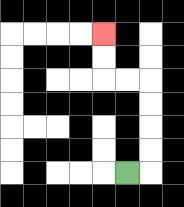{'start': '[5, 7]', 'end': '[4, 1]', 'path_directions': 'R,U,U,U,U,L,L,U,U', 'path_coordinates': '[[5, 7], [6, 7], [6, 6], [6, 5], [6, 4], [6, 3], [5, 3], [4, 3], [4, 2], [4, 1]]'}